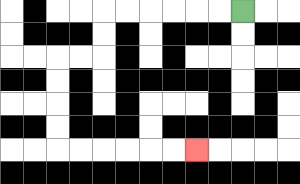{'start': '[10, 0]', 'end': '[8, 6]', 'path_directions': 'L,L,L,L,L,L,D,D,L,L,D,D,D,D,R,R,R,R,R,R', 'path_coordinates': '[[10, 0], [9, 0], [8, 0], [7, 0], [6, 0], [5, 0], [4, 0], [4, 1], [4, 2], [3, 2], [2, 2], [2, 3], [2, 4], [2, 5], [2, 6], [3, 6], [4, 6], [5, 6], [6, 6], [7, 6], [8, 6]]'}